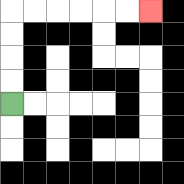{'start': '[0, 4]', 'end': '[6, 0]', 'path_directions': 'U,U,U,U,R,R,R,R,R,R', 'path_coordinates': '[[0, 4], [0, 3], [0, 2], [0, 1], [0, 0], [1, 0], [2, 0], [3, 0], [4, 0], [5, 0], [6, 0]]'}